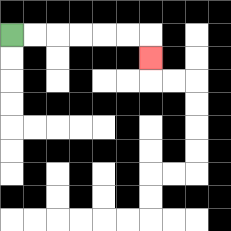{'start': '[0, 1]', 'end': '[6, 2]', 'path_directions': 'R,R,R,R,R,R,D', 'path_coordinates': '[[0, 1], [1, 1], [2, 1], [3, 1], [4, 1], [5, 1], [6, 1], [6, 2]]'}